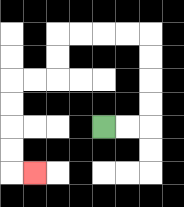{'start': '[4, 5]', 'end': '[1, 7]', 'path_directions': 'R,R,U,U,U,U,L,L,L,L,D,D,L,L,D,D,D,D,R', 'path_coordinates': '[[4, 5], [5, 5], [6, 5], [6, 4], [6, 3], [6, 2], [6, 1], [5, 1], [4, 1], [3, 1], [2, 1], [2, 2], [2, 3], [1, 3], [0, 3], [0, 4], [0, 5], [0, 6], [0, 7], [1, 7]]'}